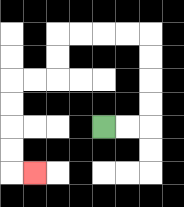{'start': '[4, 5]', 'end': '[1, 7]', 'path_directions': 'R,R,U,U,U,U,L,L,L,L,D,D,L,L,D,D,D,D,R', 'path_coordinates': '[[4, 5], [5, 5], [6, 5], [6, 4], [6, 3], [6, 2], [6, 1], [5, 1], [4, 1], [3, 1], [2, 1], [2, 2], [2, 3], [1, 3], [0, 3], [0, 4], [0, 5], [0, 6], [0, 7], [1, 7]]'}